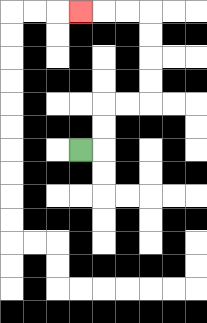{'start': '[3, 6]', 'end': '[3, 0]', 'path_directions': 'R,U,U,R,R,U,U,U,U,L,L,L', 'path_coordinates': '[[3, 6], [4, 6], [4, 5], [4, 4], [5, 4], [6, 4], [6, 3], [6, 2], [6, 1], [6, 0], [5, 0], [4, 0], [3, 0]]'}